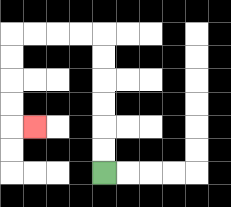{'start': '[4, 7]', 'end': '[1, 5]', 'path_directions': 'U,U,U,U,U,U,L,L,L,L,D,D,D,D,R', 'path_coordinates': '[[4, 7], [4, 6], [4, 5], [4, 4], [4, 3], [4, 2], [4, 1], [3, 1], [2, 1], [1, 1], [0, 1], [0, 2], [0, 3], [0, 4], [0, 5], [1, 5]]'}